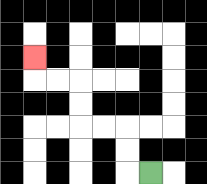{'start': '[6, 7]', 'end': '[1, 2]', 'path_directions': 'L,U,U,L,L,U,U,L,L,U', 'path_coordinates': '[[6, 7], [5, 7], [5, 6], [5, 5], [4, 5], [3, 5], [3, 4], [3, 3], [2, 3], [1, 3], [1, 2]]'}